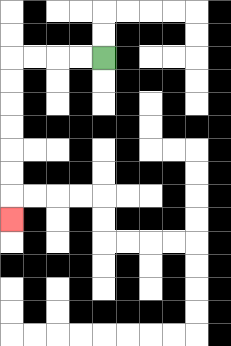{'start': '[4, 2]', 'end': '[0, 9]', 'path_directions': 'L,L,L,L,D,D,D,D,D,D,D', 'path_coordinates': '[[4, 2], [3, 2], [2, 2], [1, 2], [0, 2], [0, 3], [0, 4], [0, 5], [0, 6], [0, 7], [0, 8], [0, 9]]'}